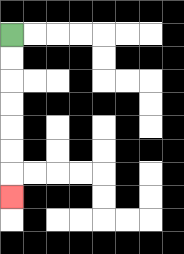{'start': '[0, 1]', 'end': '[0, 8]', 'path_directions': 'D,D,D,D,D,D,D', 'path_coordinates': '[[0, 1], [0, 2], [0, 3], [0, 4], [0, 5], [0, 6], [0, 7], [0, 8]]'}